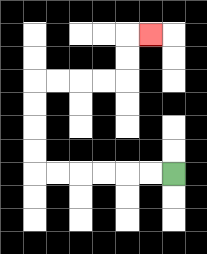{'start': '[7, 7]', 'end': '[6, 1]', 'path_directions': 'L,L,L,L,L,L,U,U,U,U,R,R,R,R,U,U,R', 'path_coordinates': '[[7, 7], [6, 7], [5, 7], [4, 7], [3, 7], [2, 7], [1, 7], [1, 6], [1, 5], [1, 4], [1, 3], [2, 3], [3, 3], [4, 3], [5, 3], [5, 2], [5, 1], [6, 1]]'}